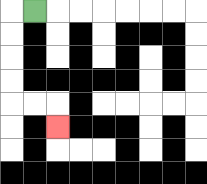{'start': '[1, 0]', 'end': '[2, 5]', 'path_directions': 'L,D,D,D,D,R,R,D', 'path_coordinates': '[[1, 0], [0, 0], [0, 1], [0, 2], [0, 3], [0, 4], [1, 4], [2, 4], [2, 5]]'}